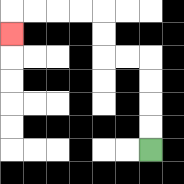{'start': '[6, 6]', 'end': '[0, 1]', 'path_directions': 'U,U,U,U,L,L,U,U,L,L,L,L,D', 'path_coordinates': '[[6, 6], [6, 5], [6, 4], [6, 3], [6, 2], [5, 2], [4, 2], [4, 1], [4, 0], [3, 0], [2, 0], [1, 0], [0, 0], [0, 1]]'}